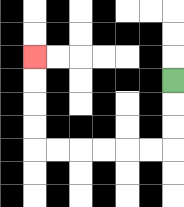{'start': '[7, 3]', 'end': '[1, 2]', 'path_directions': 'D,D,D,L,L,L,L,L,L,U,U,U,U', 'path_coordinates': '[[7, 3], [7, 4], [7, 5], [7, 6], [6, 6], [5, 6], [4, 6], [3, 6], [2, 6], [1, 6], [1, 5], [1, 4], [1, 3], [1, 2]]'}